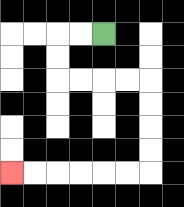{'start': '[4, 1]', 'end': '[0, 7]', 'path_directions': 'L,L,D,D,R,R,R,R,D,D,D,D,L,L,L,L,L,L', 'path_coordinates': '[[4, 1], [3, 1], [2, 1], [2, 2], [2, 3], [3, 3], [4, 3], [5, 3], [6, 3], [6, 4], [6, 5], [6, 6], [6, 7], [5, 7], [4, 7], [3, 7], [2, 7], [1, 7], [0, 7]]'}